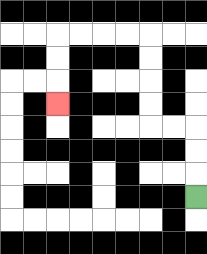{'start': '[8, 8]', 'end': '[2, 4]', 'path_directions': 'U,U,U,L,L,U,U,U,U,L,L,L,L,D,D,D', 'path_coordinates': '[[8, 8], [8, 7], [8, 6], [8, 5], [7, 5], [6, 5], [6, 4], [6, 3], [6, 2], [6, 1], [5, 1], [4, 1], [3, 1], [2, 1], [2, 2], [2, 3], [2, 4]]'}